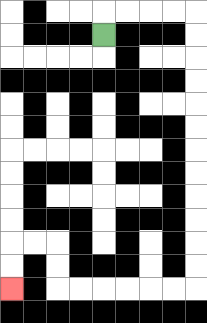{'start': '[4, 1]', 'end': '[0, 12]', 'path_directions': 'U,R,R,R,R,D,D,D,D,D,D,D,D,D,D,D,D,L,L,L,L,L,L,U,U,L,L,D,D', 'path_coordinates': '[[4, 1], [4, 0], [5, 0], [6, 0], [7, 0], [8, 0], [8, 1], [8, 2], [8, 3], [8, 4], [8, 5], [8, 6], [8, 7], [8, 8], [8, 9], [8, 10], [8, 11], [8, 12], [7, 12], [6, 12], [5, 12], [4, 12], [3, 12], [2, 12], [2, 11], [2, 10], [1, 10], [0, 10], [0, 11], [0, 12]]'}